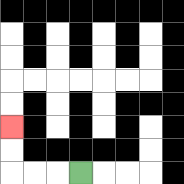{'start': '[3, 7]', 'end': '[0, 5]', 'path_directions': 'L,L,L,U,U', 'path_coordinates': '[[3, 7], [2, 7], [1, 7], [0, 7], [0, 6], [0, 5]]'}